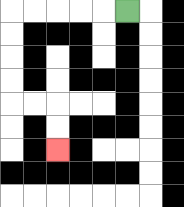{'start': '[5, 0]', 'end': '[2, 6]', 'path_directions': 'L,L,L,L,L,D,D,D,D,R,R,D,D', 'path_coordinates': '[[5, 0], [4, 0], [3, 0], [2, 0], [1, 0], [0, 0], [0, 1], [0, 2], [0, 3], [0, 4], [1, 4], [2, 4], [2, 5], [2, 6]]'}